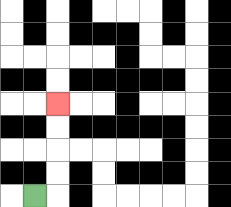{'start': '[1, 8]', 'end': '[2, 4]', 'path_directions': 'R,U,U,U,U', 'path_coordinates': '[[1, 8], [2, 8], [2, 7], [2, 6], [2, 5], [2, 4]]'}